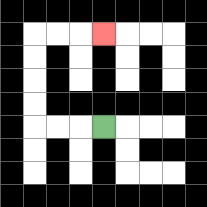{'start': '[4, 5]', 'end': '[4, 1]', 'path_directions': 'L,L,L,U,U,U,U,R,R,R', 'path_coordinates': '[[4, 5], [3, 5], [2, 5], [1, 5], [1, 4], [1, 3], [1, 2], [1, 1], [2, 1], [3, 1], [4, 1]]'}